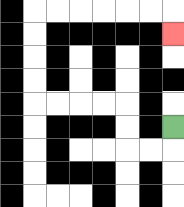{'start': '[7, 5]', 'end': '[7, 1]', 'path_directions': 'D,L,L,U,U,L,L,L,L,U,U,U,U,R,R,R,R,R,R,D', 'path_coordinates': '[[7, 5], [7, 6], [6, 6], [5, 6], [5, 5], [5, 4], [4, 4], [3, 4], [2, 4], [1, 4], [1, 3], [1, 2], [1, 1], [1, 0], [2, 0], [3, 0], [4, 0], [5, 0], [6, 0], [7, 0], [7, 1]]'}